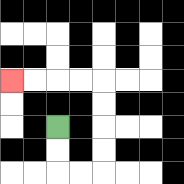{'start': '[2, 5]', 'end': '[0, 3]', 'path_directions': 'D,D,R,R,U,U,U,U,L,L,L,L', 'path_coordinates': '[[2, 5], [2, 6], [2, 7], [3, 7], [4, 7], [4, 6], [4, 5], [4, 4], [4, 3], [3, 3], [2, 3], [1, 3], [0, 3]]'}